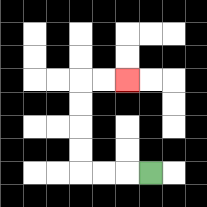{'start': '[6, 7]', 'end': '[5, 3]', 'path_directions': 'L,L,L,U,U,U,U,R,R', 'path_coordinates': '[[6, 7], [5, 7], [4, 7], [3, 7], [3, 6], [3, 5], [3, 4], [3, 3], [4, 3], [5, 3]]'}